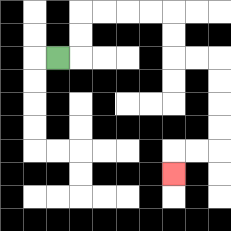{'start': '[2, 2]', 'end': '[7, 7]', 'path_directions': 'R,U,U,R,R,R,R,D,D,R,R,D,D,D,D,L,L,D', 'path_coordinates': '[[2, 2], [3, 2], [3, 1], [3, 0], [4, 0], [5, 0], [6, 0], [7, 0], [7, 1], [7, 2], [8, 2], [9, 2], [9, 3], [9, 4], [9, 5], [9, 6], [8, 6], [7, 6], [7, 7]]'}